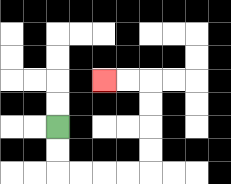{'start': '[2, 5]', 'end': '[4, 3]', 'path_directions': 'D,D,R,R,R,R,U,U,U,U,L,L', 'path_coordinates': '[[2, 5], [2, 6], [2, 7], [3, 7], [4, 7], [5, 7], [6, 7], [6, 6], [6, 5], [6, 4], [6, 3], [5, 3], [4, 3]]'}